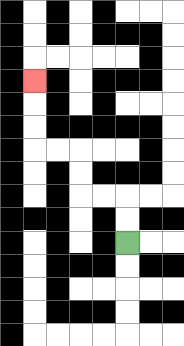{'start': '[5, 10]', 'end': '[1, 3]', 'path_directions': 'U,U,L,L,U,U,L,L,U,U,U', 'path_coordinates': '[[5, 10], [5, 9], [5, 8], [4, 8], [3, 8], [3, 7], [3, 6], [2, 6], [1, 6], [1, 5], [1, 4], [1, 3]]'}